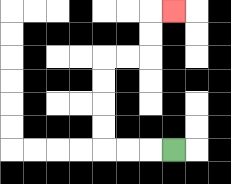{'start': '[7, 6]', 'end': '[7, 0]', 'path_directions': 'L,L,L,U,U,U,U,R,R,U,U,R', 'path_coordinates': '[[7, 6], [6, 6], [5, 6], [4, 6], [4, 5], [4, 4], [4, 3], [4, 2], [5, 2], [6, 2], [6, 1], [6, 0], [7, 0]]'}